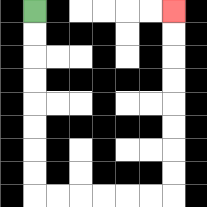{'start': '[1, 0]', 'end': '[7, 0]', 'path_directions': 'D,D,D,D,D,D,D,D,R,R,R,R,R,R,U,U,U,U,U,U,U,U', 'path_coordinates': '[[1, 0], [1, 1], [1, 2], [1, 3], [1, 4], [1, 5], [1, 6], [1, 7], [1, 8], [2, 8], [3, 8], [4, 8], [5, 8], [6, 8], [7, 8], [7, 7], [7, 6], [7, 5], [7, 4], [7, 3], [7, 2], [7, 1], [7, 0]]'}